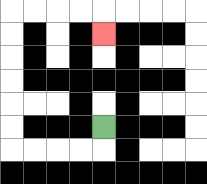{'start': '[4, 5]', 'end': '[4, 1]', 'path_directions': 'D,L,L,L,L,U,U,U,U,U,U,R,R,R,R,D', 'path_coordinates': '[[4, 5], [4, 6], [3, 6], [2, 6], [1, 6], [0, 6], [0, 5], [0, 4], [0, 3], [0, 2], [0, 1], [0, 0], [1, 0], [2, 0], [3, 0], [4, 0], [4, 1]]'}